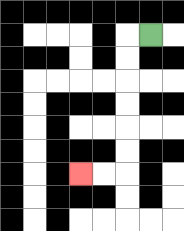{'start': '[6, 1]', 'end': '[3, 7]', 'path_directions': 'L,D,D,D,D,D,D,L,L', 'path_coordinates': '[[6, 1], [5, 1], [5, 2], [5, 3], [5, 4], [5, 5], [5, 6], [5, 7], [4, 7], [3, 7]]'}